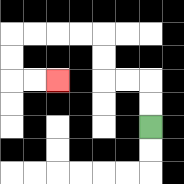{'start': '[6, 5]', 'end': '[2, 3]', 'path_directions': 'U,U,L,L,U,U,L,L,L,L,D,D,R,R', 'path_coordinates': '[[6, 5], [6, 4], [6, 3], [5, 3], [4, 3], [4, 2], [4, 1], [3, 1], [2, 1], [1, 1], [0, 1], [0, 2], [0, 3], [1, 3], [2, 3]]'}